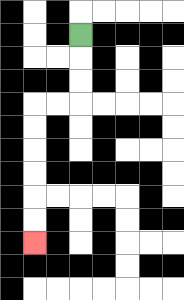{'start': '[3, 1]', 'end': '[1, 10]', 'path_directions': 'D,D,D,L,L,D,D,D,D,D,D', 'path_coordinates': '[[3, 1], [3, 2], [3, 3], [3, 4], [2, 4], [1, 4], [1, 5], [1, 6], [1, 7], [1, 8], [1, 9], [1, 10]]'}